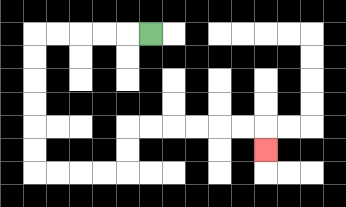{'start': '[6, 1]', 'end': '[11, 6]', 'path_directions': 'L,L,L,L,L,D,D,D,D,D,D,R,R,R,R,U,U,R,R,R,R,R,R,D', 'path_coordinates': '[[6, 1], [5, 1], [4, 1], [3, 1], [2, 1], [1, 1], [1, 2], [1, 3], [1, 4], [1, 5], [1, 6], [1, 7], [2, 7], [3, 7], [4, 7], [5, 7], [5, 6], [5, 5], [6, 5], [7, 5], [8, 5], [9, 5], [10, 5], [11, 5], [11, 6]]'}